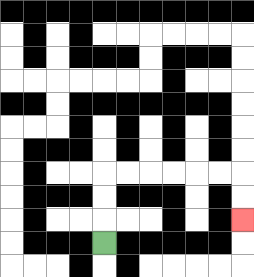{'start': '[4, 10]', 'end': '[10, 9]', 'path_directions': 'U,U,U,R,R,R,R,R,R,D,D', 'path_coordinates': '[[4, 10], [4, 9], [4, 8], [4, 7], [5, 7], [6, 7], [7, 7], [8, 7], [9, 7], [10, 7], [10, 8], [10, 9]]'}